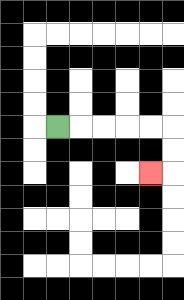{'start': '[2, 5]', 'end': '[6, 7]', 'path_directions': 'R,R,R,R,R,D,D,L', 'path_coordinates': '[[2, 5], [3, 5], [4, 5], [5, 5], [6, 5], [7, 5], [7, 6], [7, 7], [6, 7]]'}